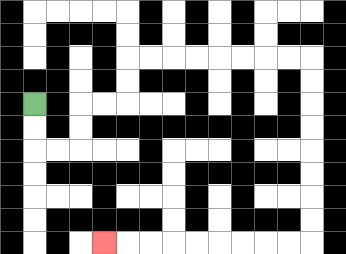{'start': '[1, 4]', 'end': '[4, 10]', 'path_directions': 'D,D,R,R,U,U,R,R,U,U,R,R,R,R,R,R,R,R,D,D,D,D,D,D,D,D,L,L,L,L,L,L,L,L,L', 'path_coordinates': '[[1, 4], [1, 5], [1, 6], [2, 6], [3, 6], [3, 5], [3, 4], [4, 4], [5, 4], [5, 3], [5, 2], [6, 2], [7, 2], [8, 2], [9, 2], [10, 2], [11, 2], [12, 2], [13, 2], [13, 3], [13, 4], [13, 5], [13, 6], [13, 7], [13, 8], [13, 9], [13, 10], [12, 10], [11, 10], [10, 10], [9, 10], [8, 10], [7, 10], [6, 10], [5, 10], [4, 10]]'}